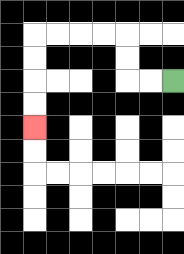{'start': '[7, 3]', 'end': '[1, 5]', 'path_directions': 'L,L,U,U,L,L,L,L,D,D,D,D', 'path_coordinates': '[[7, 3], [6, 3], [5, 3], [5, 2], [5, 1], [4, 1], [3, 1], [2, 1], [1, 1], [1, 2], [1, 3], [1, 4], [1, 5]]'}